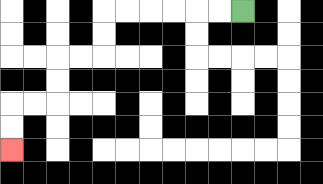{'start': '[10, 0]', 'end': '[0, 6]', 'path_directions': 'L,L,L,L,L,L,D,D,L,L,D,D,L,L,D,D', 'path_coordinates': '[[10, 0], [9, 0], [8, 0], [7, 0], [6, 0], [5, 0], [4, 0], [4, 1], [4, 2], [3, 2], [2, 2], [2, 3], [2, 4], [1, 4], [0, 4], [0, 5], [0, 6]]'}